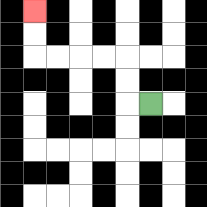{'start': '[6, 4]', 'end': '[1, 0]', 'path_directions': 'L,U,U,L,L,L,L,U,U', 'path_coordinates': '[[6, 4], [5, 4], [5, 3], [5, 2], [4, 2], [3, 2], [2, 2], [1, 2], [1, 1], [1, 0]]'}